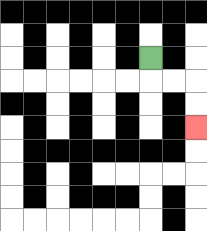{'start': '[6, 2]', 'end': '[8, 5]', 'path_directions': 'D,R,R,D,D', 'path_coordinates': '[[6, 2], [6, 3], [7, 3], [8, 3], [8, 4], [8, 5]]'}